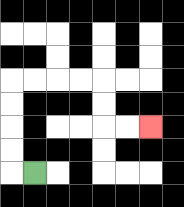{'start': '[1, 7]', 'end': '[6, 5]', 'path_directions': 'L,U,U,U,U,R,R,R,R,D,D,R,R', 'path_coordinates': '[[1, 7], [0, 7], [0, 6], [0, 5], [0, 4], [0, 3], [1, 3], [2, 3], [3, 3], [4, 3], [4, 4], [4, 5], [5, 5], [6, 5]]'}